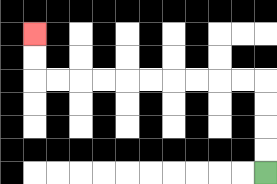{'start': '[11, 7]', 'end': '[1, 1]', 'path_directions': 'U,U,U,U,L,L,L,L,L,L,L,L,L,L,U,U', 'path_coordinates': '[[11, 7], [11, 6], [11, 5], [11, 4], [11, 3], [10, 3], [9, 3], [8, 3], [7, 3], [6, 3], [5, 3], [4, 3], [3, 3], [2, 3], [1, 3], [1, 2], [1, 1]]'}